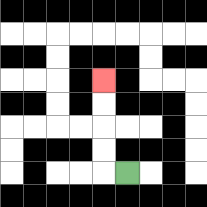{'start': '[5, 7]', 'end': '[4, 3]', 'path_directions': 'L,U,U,U,U', 'path_coordinates': '[[5, 7], [4, 7], [4, 6], [4, 5], [4, 4], [4, 3]]'}